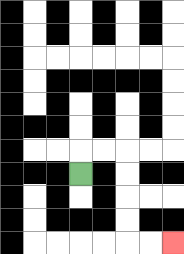{'start': '[3, 7]', 'end': '[7, 10]', 'path_directions': 'U,R,R,D,D,D,D,R,R', 'path_coordinates': '[[3, 7], [3, 6], [4, 6], [5, 6], [5, 7], [5, 8], [5, 9], [5, 10], [6, 10], [7, 10]]'}